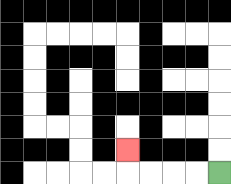{'start': '[9, 7]', 'end': '[5, 6]', 'path_directions': 'L,L,L,L,U', 'path_coordinates': '[[9, 7], [8, 7], [7, 7], [6, 7], [5, 7], [5, 6]]'}